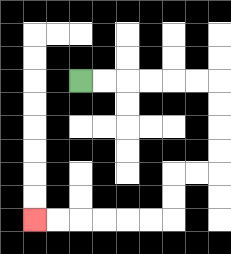{'start': '[3, 3]', 'end': '[1, 9]', 'path_directions': 'R,R,R,R,R,R,D,D,D,D,L,L,D,D,L,L,L,L,L,L', 'path_coordinates': '[[3, 3], [4, 3], [5, 3], [6, 3], [7, 3], [8, 3], [9, 3], [9, 4], [9, 5], [9, 6], [9, 7], [8, 7], [7, 7], [7, 8], [7, 9], [6, 9], [5, 9], [4, 9], [3, 9], [2, 9], [1, 9]]'}